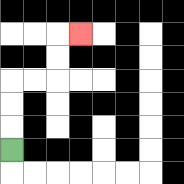{'start': '[0, 6]', 'end': '[3, 1]', 'path_directions': 'U,U,U,R,R,U,U,R', 'path_coordinates': '[[0, 6], [0, 5], [0, 4], [0, 3], [1, 3], [2, 3], [2, 2], [2, 1], [3, 1]]'}